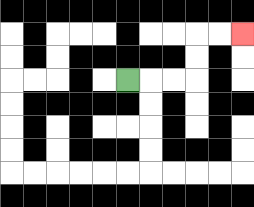{'start': '[5, 3]', 'end': '[10, 1]', 'path_directions': 'R,R,R,U,U,R,R', 'path_coordinates': '[[5, 3], [6, 3], [7, 3], [8, 3], [8, 2], [8, 1], [9, 1], [10, 1]]'}